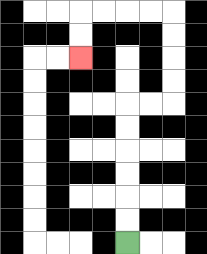{'start': '[5, 10]', 'end': '[3, 2]', 'path_directions': 'U,U,U,U,U,U,R,R,U,U,U,U,L,L,L,L,D,D', 'path_coordinates': '[[5, 10], [5, 9], [5, 8], [5, 7], [5, 6], [5, 5], [5, 4], [6, 4], [7, 4], [7, 3], [7, 2], [7, 1], [7, 0], [6, 0], [5, 0], [4, 0], [3, 0], [3, 1], [3, 2]]'}